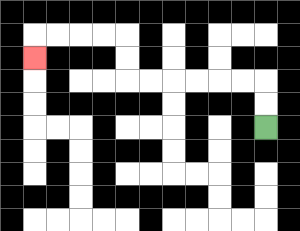{'start': '[11, 5]', 'end': '[1, 2]', 'path_directions': 'U,U,L,L,L,L,L,L,U,U,L,L,L,L,D', 'path_coordinates': '[[11, 5], [11, 4], [11, 3], [10, 3], [9, 3], [8, 3], [7, 3], [6, 3], [5, 3], [5, 2], [5, 1], [4, 1], [3, 1], [2, 1], [1, 1], [1, 2]]'}